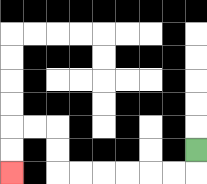{'start': '[8, 6]', 'end': '[0, 7]', 'path_directions': 'D,L,L,L,L,L,L,U,U,L,L,D,D', 'path_coordinates': '[[8, 6], [8, 7], [7, 7], [6, 7], [5, 7], [4, 7], [3, 7], [2, 7], [2, 6], [2, 5], [1, 5], [0, 5], [0, 6], [0, 7]]'}